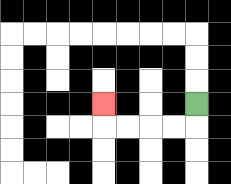{'start': '[8, 4]', 'end': '[4, 4]', 'path_directions': 'D,L,L,L,L,U', 'path_coordinates': '[[8, 4], [8, 5], [7, 5], [6, 5], [5, 5], [4, 5], [4, 4]]'}